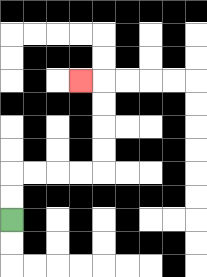{'start': '[0, 9]', 'end': '[3, 3]', 'path_directions': 'U,U,R,R,R,R,U,U,U,U,L', 'path_coordinates': '[[0, 9], [0, 8], [0, 7], [1, 7], [2, 7], [3, 7], [4, 7], [4, 6], [4, 5], [4, 4], [4, 3], [3, 3]]'}